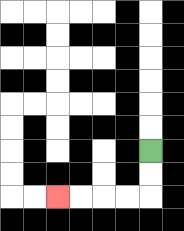{'start': '[6, 6]', 'end': '[2, 8]', 'path_directions': 'D,D,L,L,L,L', 'path_coordinates': '[[6, 6], [6, 7], [6, 8], [5, 8], [4, 8], [3, 8], [2, 8]]'}